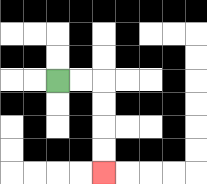{'start': '[2, 3]', 'end': '[4, 7]', 'path_directions': 'R,R,D,D,D,D', 'path_coordinates': '[[2, 3], [3, 3], [4, 3], [4, 4], [4, 5], [4, 6], [4, 7]]'}